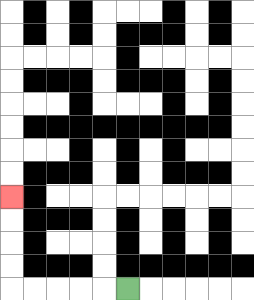{'start': '[5, 12]', 'end': '[0, 8]', 'path_directions': 'L,L,L,L,L,U,U,U,U', 'path_coordinates': '[[5, 12], [4, 12], [3, 12], [2, 12], [1, 12], [0, 12], [0, 11], [0, 10], [0, 9], [0, 8]]'}